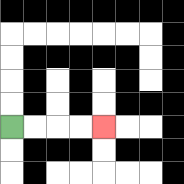{'start': '[0, 5]', 'end': '[4, 5]', 'path_directions': 'R,R,R,R', 'path_coordinates': '[[0, 5], [1, 5], [2, 5], [3, 5], [4, 5]]'}